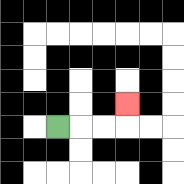{'start': '[2, 5]', 'end': '[5, 4]', 'path_directions': 'R,R,R,U', 'path_coordinates': '[[2, 5], [3, 5], [4, 5], [5, 5], [5, 4]]'}